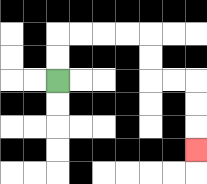{'start': '[2, 3]', 'end': '[8, 6]', 'path_directions': 'U,U,R,R,R,R,D,D,R,R,D,D,D', 'path_coordinates': '[[2, 3], [2, 2], [2, 1], [3, 1], [4, 1], [5, 1], [6, 1], [6, 2], [6, 3], [7, 3], [8, 3], [8, 4], [8, 5], [8, 6]]'}